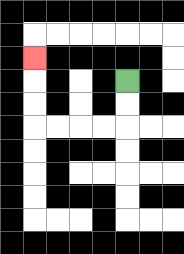{'start': '[5, 3]', 'end': '[1, 2]', 'path_directions': 'D,D,L,L,L,L,U,U,U', 'path_coordinates': '[[5, 3], [5, 4], [5, 5], [4, 5], [3, 5], [2, 5], [1, 5], [1, 4], [1, 3], [1, 2]]'}